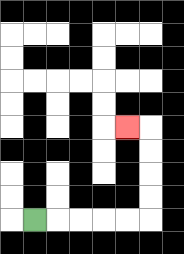{'start': '[1, 9]', 'end': '[5, 5]', 'path_directions': 'R,R,R,R,R,U,U,U,U,L', 'path_coordinates': '[[1, 9], [2, 9], [3, 9], [4, 9], [5, 9], [6, 9], [6, 8], [6, 7], [6, 6], [6, 5], [5, 5]]'}